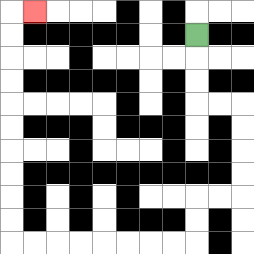{'start': '[8, 1]', 'end': '[1, 0]', 'path_directions': 'D,D,D,R,R,D,D,D,D,L,L,D,D,L,L,L,L,L,L,L,L,U,U,U,U,U,U,U,U,U,U,R', 'path_coordinates': '[[8, 1], [8, 2], [8, 3], [8, 4], [9, 4], [10, 4], [10, 5], [10, 6], [10, 7], [10, 8], [9, 8], [8, 8], [8, 9], [8, 10], [7, 10], [6, 10], [5, 10], [4, 10], [3, 10], [2, 10], [1, 10], [0, 10], [0, 9], [0, 8], [0, 7], [0, 6], [0, 5], [0, 4], [0, 3], [0, 2], [0, 1], [0, 0], [1, 0]]'}